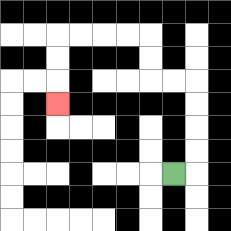{'start': '[7, 7]', 'end': '[2, 4]', 'path_directions': 'R,U,U,U,U,L,L,U,U,L,L,L,L,D,D,D', 'path_coordinates': '[[7, 7], [8, 7], [8, 6], [8, 5], [8, 4], [8, 3], [7, 3], [6, 3], [6, 2], [6, 1], [5, 1], [4, 1], [3, 1], [2, 1], [2, 2], [2, 3], [2, 4]]'}